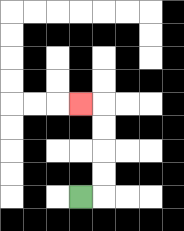{'start': '[3, 8]', 'end': '[3, 4]', 'path_directions': 'R,U,U,U,U,L', 'path_coordinates': '[[3, 8], [4, 8], [4, 7], [4, 6], [4, 5], [4, 4], [3, 4]]'}